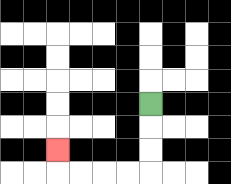{'start': '[6, 4]', 'end': '[2, 6]', 'path_directions': 'D,D,D,L,L,L,L,U', 'path_coordinates': '[[6, 4], [6, 5], [6, 6], [6, 7], [5, 7], [4, 7], [3, 7], [2, 7], [2, 6]]'}